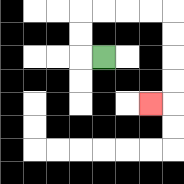{'start': '[4, 2]', 'end': '[6, 4]', 'path_directions': 'L,U,U,R,R,R,R,D,D,D,D,L', 'path_coordinates': '[[4, 2], [3, 2], [3, 1], [3, 0], [4, 0], [5, 0], [6, 0], [7, 0], [7, 1], [7, 2], [7, 3], [7, 4], [6, 4]]'}